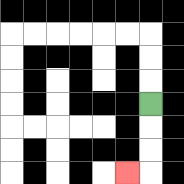{'start': '[6, 4]', 'end': '[5, 7]', 'path_directions': 'D,D,D,L', 'path_coordinates': '[[6, 4], [6, 5], [6, 6], [6, 7], [5, 7]]'}